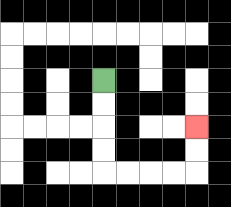{'start': '[4, 3]', 'end': '[8, 5]', 'path_directions': 'D,D,D,D,R,R,R,R,U,U', 'path_coordinates': '[[4, 3], [4, 4], [4, 5], [4, 6], [4, 7], [5, 7], [6, 7], [7, 7], [8, 7], [8, 6], [8, 5]]'}